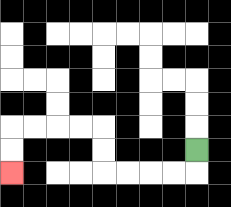{'start': '[8, 6]', 'end': '[0, 7]', 'path_directions': 'D,L,L,L,L,U,U,L,L,L,L,D,D', 'path_coordinates': '[[8, 6], [8, 7], [7, 7], [6, 7], [5, 7], [4, 7], [4, 6], [4, 5], [3, 5], [2, 5], [1, 5], [0, 5], [0, 6], [0, 7]]'}